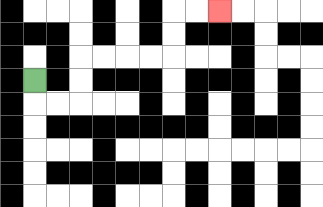{'start': '[1, 3]', 'end': '[9, 0]', 'path_directions': 'D,R,R,U,U,R,R,R,R,U,U,R,R', 'path_coordinates': '[[1, 3], [1, 4], [2, 4], [3, 4], [3, 3], [3, 2], [4, 2], [5, 2], [6, 2], [7, 2], [7, 1], [7, 0], [8, 0], [9, 0]]'}